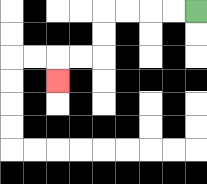{'start': '[8, 0]', 'end': '[2, 3]', 'path_directions': 'L,L,L,L,D,D,L,L,D', 'path_coordinates': '[[8, 0], [7, 0], [6, 0], [5, 0], [4, 0], [4, 1], [4, 2], [3, 2], [2, 2], [2, 3]]'}